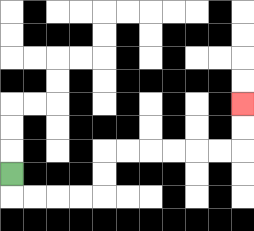{'start': '[0, 7]', 'end': '[10, 4]', 'path_directions': 'D,R,R,R,R,U,U,R,R,R,R,R,R,U,U', 'path_coordinates': '[[0, 7], [0, 8], [1, 8], [2, 8], [3, 8], [4, 8], [4, 7], [4, 6], [5, 6], [6, 6], [7, 6], [8, 6], [9, 6], [10, 6], [10, 5], [10, 4]]'}